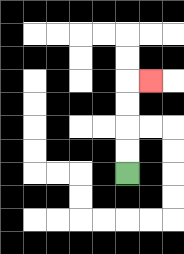{'start': '[5, 7]', 'end': '[6, 3]', 'path_directions': 'U,U,U,U,R', 'path_coordinates': '[[5, 7], [5, 6], [5, 5], [5, 4], [5, 3], [6, 3]]'}